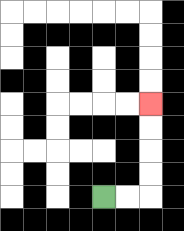{'start': '[4, 8]', 'end': '[6, 4]', 'path_directions': 'R,R,U,U,U,U', 'path_coordinates': '[[4, 8], [5, 8], [6, 8], [6, 7], [6, 6], [6, 5], [6, 4]]'}